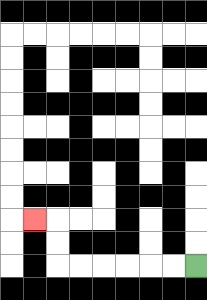{'start': '[8, 11]', 'end': '[1, 9]', 'path_directions': 'L,L,L,L,L,L,U,U,L', 'path_coordinates': '[[8, 11], [7, 11], [6, 11], [5, 11], [4, 11], [3, 11], [2, 11], [2, 10], [2, 9], [1, 9]]'}